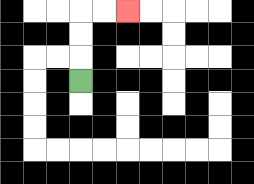{'start': '[3, 3]', 'end': '[5, 0]', 'path_directions': 'U,U,U,R,R', 'path_coordinates': '[[3, 3], [3, 2], [3, 1], [3, 0], [4, 0], [5, 0]]'}